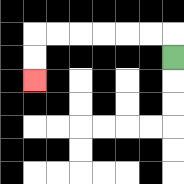{'start': '[7, 2]', 'end': '[1, 3]', 'path_directions': 'U,L,L,L,L,L,L,D,D', 'path_coordinates': '[[7, 2], [7, 1], [6, 1], [5, 1], [4, 1], [3, 1], [2, 1], [1, 1], [1, 2], [1, 3]]'}